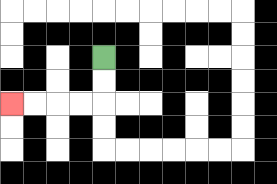{'start': '[4, 2]', 'end': '[0, 4]', 'path_directions': 'D,D,L,L,L,L', 'path_coordinates': '[[4, 2], [4, 3], [4, 4], [3, 4], [2, 4], [1, 4], [0, 4]]'}